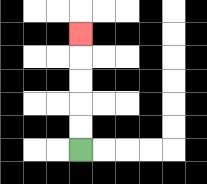{'start': '[3, 6]', 'end': '[3, 1]', 'path_directions': 'U,U,U,U,U', 'path_coordinates': '[[3, 6], [3, 5], [3, 4], [3, 3], [3, 2], [3, 1]]'}